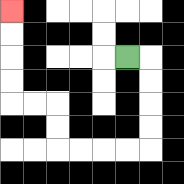{'start': '[5, 2]', 'end': '[0, 0]', 'path_directions': 'R,D,D,D,D,L,L,L,L,U,U,L,L,U,U,U,U', 'path_coordinates': '[[5, 2], [6, 2], [6, 3], [6, 4], [6, 5], [6, 6], [5, 6], [4, 6], [3, 6], [2, 6], [2, 5], [2, 4], [1, 4], [0, 4], [0, 3], [0, 2], [0, 1], [0, 0]]'}